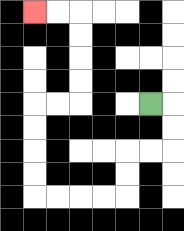{'start': '[6, 4]', 'end': '[1, 0]', 'path_directions': 'R,D,D,L,L,D,D,L,L,L,L,U,U,U,U,R,R,U,U,U,U,L,L', 'path_coordinates': '[[6, 4], [7, 4], [7, 5], [7, 6], [6, 6], [5, 6], [5, 7], [5, 8], [4, 8], [3, 8], [2, 8], [1, 8], [1, 7], [1, 6], [1, 5], [1, 4], [2, 4], [3, 4], [3, 3], [3, 2], [3, 1], [3, 0], [2, 0], [1, 0]]'}